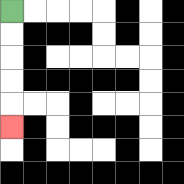{'start': '[0, 0]', 'end': '[0, 5]', 'path_directions': 'D,D,D,D,D', 'path_coordinates': '[[0, 0], [0, 1], [0, 2], [0, 3], [0, 4], [0, 5]]'}